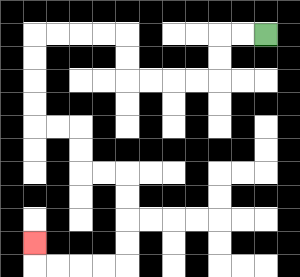{'start': '[11, 1]', 'end': '[1, 10]', 'path_directions': 'L,L,D,D,L,L,L,L,U,U,L,L,L,L,D,D,D,D,R,R,D,D,R,R,D,D,D,D,L,L,L,L,U', 'path_coordinates': '[[11, 1], [10, 1], [9, 1], [9, 2], [9, 3], [8, 3], [7, 3], [6, 3], [5, 3], [5, 2], [5, 1], [4, 1], [3, 1], [2, 1], [1, 1], [1, 2], [1, 3], [1, 4], [1, 5], [2, 5], [3, 5], [3, 6], [3, 7], [4, 7], [5, 7], [5, 8], [5, 9], [5, 10], [5, 11], [4, 11], [3, 11], [2, 11], [1, 11], [1, 10]]'}